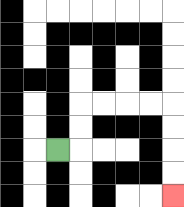{'start': '[2, 6]', 'end': '[7, 8]', 'path_directions': 'R,U,U,R,R,R,R,D,D,D,D', 'path_coordinates': '[[2, 6], [3, 6], [3, 5], [3, 4], [4, 4], [5, 4], [6, 4], [7, 4], [7, 5], [7, 6], [7, 7], [7, 8]]'}